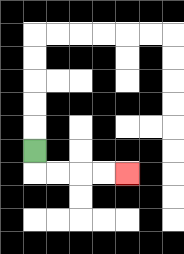{'start': '[1, 6]', 'end': '[5, 7]', 'path_directions': 'D,R,R,R,R', 'path_coordinates': '[[1, 6], [1, 7], [2, 7], [3, 7], [4, 7], [5, 7]]'}